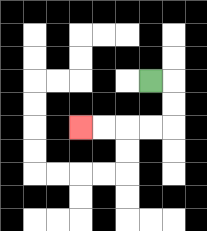{'start': '[6, 3]', 'end': '[3, 5]', 'path_directions': 'R,D,D,L,L,L,L', 'path_coordinates': '[[6, 3], [7, 3], [7, 4], [7, 5], [6, 5], [5, 5], [4, 5], [3, 5]]'}